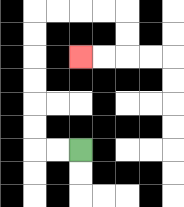{'start': '[3, 6]', 'end': '[3, 2]', 'path_directions': 'L,L,U,U,U,U,U,U,R,R,R,R,D,D,L,L', 'path_coordinates': '[[3, 6], [2, 6], [1, 6], [1, 5], [1, 4], [1, 3], [1, 2], [1, 1], [1, 0], [2, 0], [3, 0], [4, 0], [5, 0], [5, 1], [5, 2], [4, 2], [3, 2]]'}